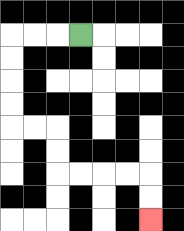{'start': '[3, 1]', 'end': '[6, 9]', 'path_directions': 'L,L,L,D,D,D,D,R,R,D,D,R,R,R,R,D,D', 'path_coordinates': '[[3, 1], [2, 1], [1, 1], [0, 1], [0, 2], [0, 3], [0, 4], [0, 5], [1, 5], [2, 5], [2, 6], [2, 7], [3, 7], [4, 7], [5, 7], [6, 7], [6, 8], [6, 9]]'}